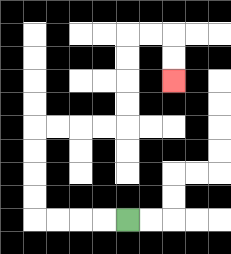{'start': '[5, 9]', 'end': '[7, 3]', 'path_directions': 'L,L,L,L,U,U,U,U,R,R,R,R,U,U,U,U,R,R,D,D', 'path_coordinates': '[[5, 9], [4, 9], [3, 9], [2, 9], [1, 9], [1, 8], [1, 7], [1, 6], [1, 5], [2, 5], [3, 5], [4, 5], [5, 5], [5, 4], [5, 3], [5, 2], [5, 1], [6, 1], [7, 1], [7, 2], [7, 3]]'}